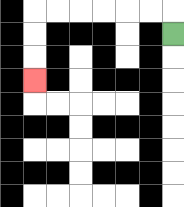{'start': '[7, 1]', 'end': '[1, 3]', 'path_directions': 'U,L,L,L,L,L,L,D,D,D', 'path_coordinates': '[[7, 1], [7, 0], [6, 0], [5, 0], [4, 0], [3, 0], [2, 0], [1, 0], [1, 1], [1, 2], [1, 3]]'}